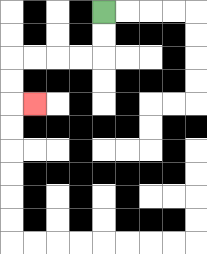{'start': '[4, 0]', 'end': '[1, 4]', 'path_directions': 'D,D,L,L,L,L,D,D,R', 'path_coordinates': '[[4, 0], [4, 1], [4, 2], [3, 2], [2, 2], [1, 2], [0, 2], [0, 3], [0, 4], [1, 4]]'}